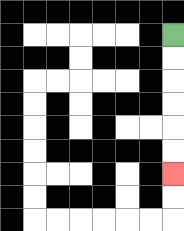{'start': '[7, 1]', 'end': '[7, 7]', 'path_directions': 'D,D,D,D,D,D', 'path_coordinates': '[[7, 1], [7, 2], [7, 3], [7, 4], [7, 5], [7, 6], [7, 7]]'}